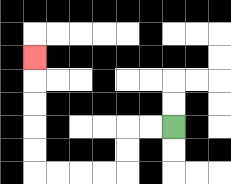{'start': '[7, 5]', 'end': '[1, 2]', 'path_directions': 'L,L,D,D,L,L,L,L,U,U,U,U,U', 'path_coordinates': '[[7, 5], [6, 5], [5, 5], [5, 6], [5, 7], [4, 7], [3, 7], [2, 7], [1, 7], [1, 6], [1, 5], [1, 4], [1, 3], [1, 2]]'}